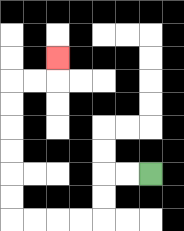{'start': '[6, 7]', 'end': '[2, 2]', 'path_directions': 'L,L,D,D,L,L,L,L,U,U,U,U,U,U,R,R,U', 'path_coordinates': '[[6, 7], [5, 7], [4, 7], [4, 8], [4, 9], [3, 9], [2, 9], [1, 9], [0, 9], [0, 8], [0, 7], [0, 6], [0, 5], [0, 4], [0, 3], [1, 3], [2, 3], [2, 2]]'}